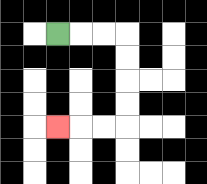{'start': '[2, 1]', 'end': '[2, 5]', 'path_directions': 'R,R,R,D,D,D,D,L,L,L', 'path_coordinates': '[[2, 1], [3, 1], [4, 1], [5, 1], [5, 2], [5, 3], [5, 4], [5, 5], [4, 5], [3, 5], [2, 5]]'}